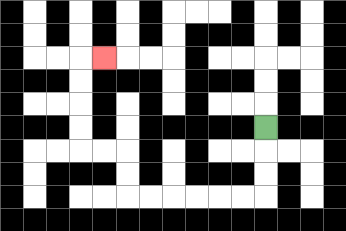{'start': '[11, 5]', 'end': '[4, 2]', 'path_directions': 'D,D,D,L,L,L,L,L,L,U,U,L,L,U,U,U,U,R', 'path_coordinates': '[[11, 5], [11, 6], [11, 7], [11, 8], [10, 8], [9, 8], [8, 8], [7, 8], [6, 8], [5, 8], [5, 7], [5, 6], [4, 6], [3, 6], [3, 5], [3, 4], [3, 3], [3, 2], [4, 2]]'}